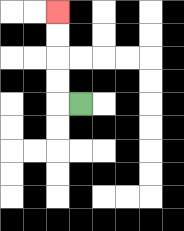{'start': '[3, 4]', 'end': '[2, 0]', 'path_directions': 'L,U,U,U,U', 'path_coordinates': '[[3, 4], [2, 4], [2, 3], [2, 2], [2, 1], [2, 0]]'}